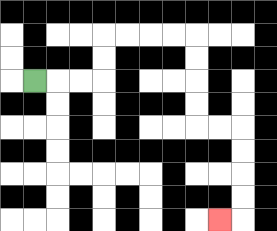{'start': '[1, 3]', 'end': '[9, 9]', 'path_directions': 'R,R,R,U,U,R,R,R,R,D,D,D,D,R,R,D,D,D,D,L', 'path_coordinates': '[[1, 3], [2, 3], [3, 3], [4, 3], [4, 2], [4, 1], [5, 1], [6, 1], [7, 1], [8, 1], [8, 2], [8, 3], [8, 4], [8, 5], [9, 5], [10, 5], [10, 6], [10, 7], [10, 8], [10, 9], [9, 9]]'}